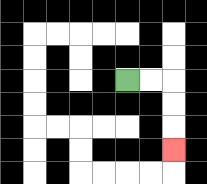{'start': '[5, 3]', 'end': '[7, 6]', 'path_directions': 'R,R,D,D,D', 'path_coordinates': '[[5, 3], [6, 3], [7, 3], [7, 4], [7, 5], [7, 6]]'}